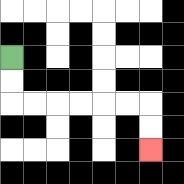{'start': '[0, 2]', 'end': '[6, 6]', 'path_directions': 'D,D,R,R,R,R,R,R,D,D', 'path_coordinates': '[[0, 2], [0, 3], [0, 4], [1, 4], [2, 4], [3, 4], [4, 4], [5, 4], [6, 4], [6, 5], [6, 6]]'}